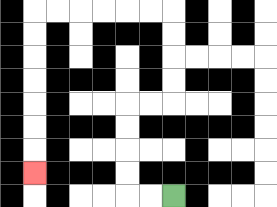{'start': '[7, 8]', 'end': '[1, 7]', 'path_directions': 'L,L,U,U,U,U,R,R,U,U,U,U,L,L,L,L,L,L,D,D,D,D,D,D,D', 'path_coordinates': '[[7, 8], [6, 8], [5, 8], [5, 7], [5, 6], [5, 5], [5, 4], [6, 4], [7, 4], [7, 3], [7, 2], [7, 1], [7, 0], [6, 0], [5, 0], [4, 0], [3, 0], [2, 0], [1, 0], [1, 1], [1, 2], [1, 3], [1, 4], [1, 5], [1, 6], [1, 7]]'}